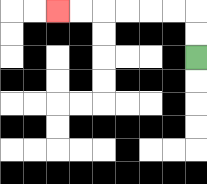{'start': '[8, 2]', 'end': '[2, 0]', 'path_directions': 'U,U,L,L,L,L,L,L', 'path_coordinates': '[[8, 2], [8, 1], [8, 0], [7, 0], [6, 0], [5, 0], [4, 0], [3, 0], [2, 0]]'}